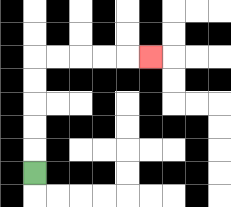{'start': '[1, 7]', 'end': '[6, 2]', 'path_directions': 'U,U,U,U,U,R,R,R,R,R', 'path_coordinates': '[[1, 7], [1, 6], [1, 5], [1, 4], [1, 3], [1, 2], [2, 2], [3, 2], [4, 2], [5, 2], [6, 2]]'}